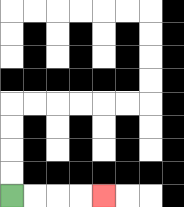{'start': '[0, 8]', 'end': '[4, 8]', 'path_directions': 'R,R,R,R', 'path_coordinates': '[[0, 8], [1, 8], [2, 8], [3, 8], [4, 8]]'}